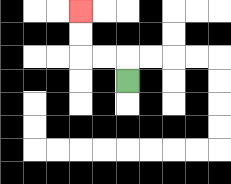{'start': '[5, 3]', 'end': '[3, 0]', 'path_directions': 'U,L,L,U,U', 'path_coordinates': '[[5, 3], [5, 2], [4, 2], [3, 2], [3, 1], [3, 0]]'}